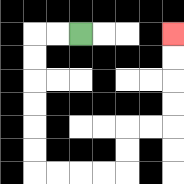{'start': '[3, 1]', 'end': '[7, 1]', 'path_directions': 'L,L,D,D,D,D,D,D,R,R,R,R,U,U,R,R,U,U,U,U', 'path_coordinates': '[[3, 1], [2, 1], [1, 1], [1, 2], [1, 3], [1, 4], [1, 5], [1, 6], [1, 7], [2, 7], [3, 7], [4, 7], [5, 7], [5, 6], [5, 5], [6, 5], [7, 5], [7, 4], [7, 3], [7, 2], [7, 1]]'}